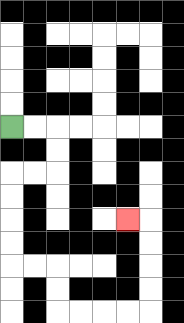{'start': '[0, 5]', 'end': '[5, 9]', 'path_directions': 'R,R,D,D,L,L,D,D,D,D,R,R,D,D,R,R,R,R,U,U,U,U,L', 'path_coordinates': '[[0, 5], [1, 5], [2, 5], [2, 6], [2, 7], [1, 7], [0, 7], [0, 8], [0, 9], [0, 10], [0, 11], [1, 11], [2, 11], [2, 12], [2, 13], [3, 13], [4, 13], [5, 13], [6, 13], [6, 12], [6, 11], [6, 10], [6, 9], [5, 9]]'}